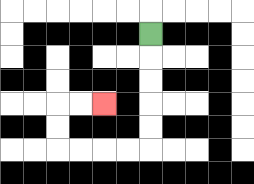{'start': '[6, 1]', 'end': '[4, 4]', 'path_directions': 'D,D,D,D,D,L,L,L,L,U,U,R,R', 'path_coordinates': '[[6, 1], [6, 2], [6, 3], [6, 4], [6, 5], [6, 6], [5, 6], [4, 6], [3, 6], [2, 6], [2, 5], [2, 4], [3, 4], [4, 4]]'}